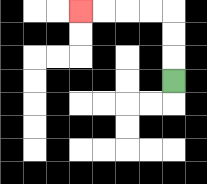{'start': '[7, 3]', 'end': '[3, 0]', 'path_directions': 'U,U,U,L,L,L,L', 'path_coordinates': '[[7, 3], [7, 2], [7, 1], [7, 0], [6, 0], [5, 0], [4, 0], [3, 0]]'}